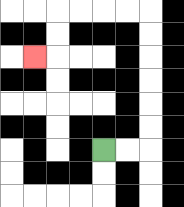{'start': '[4, 6]', 'end': '[1, 2]', 'path_directions': 'R,R,U,U,U,U,U,U,L,L,L,L,D,D,L', 'path_coordinates': '[[4, 6], [5, 6], [6, 6], [6, 5], [6, 4], [6, 3], [6, 2], [6, 1], [6, 0], [5, 0], [4, 0], [3, 0], [2, 0], [2, 1], [2, 2], [1, 2]]'}